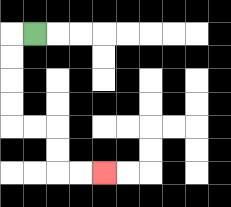{'start': '[1, 1]', 'end': '[4, 7]', 'path_directions': 'L,D,D,D,D,R,R,D,D,R,R', 'path_coordinates': '[[1, 1], [0, 1], [0, 2], [0, 3], [0, 4], [0, 5], [1, 5], [2, 5], [2, 6], [2, 7], [3, 7], [4, 7]]'}